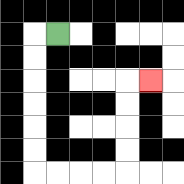{'start': '[2, 1]', 'end': '[6, 3]', 'path_directions': 'L,D,D,D,D,D,D,R,R,R,R,U,U,U,U,R', 'path_coordinates': '[[2, 1], [1, 1], [1, 2], [1, 3], [1, 4], [1, 5], [1, 6], [1, 7], [2, 7], [3, 7], [4, 7], [5, 7], [5, 6], [5, 5], [5, 4], [5, 3], [6, 3]]'}